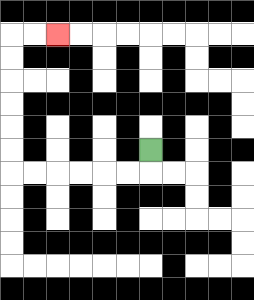{'start': '[6, 6]', 'end': '[2, 1]', 'path_directions': 'D,L,L,L,L,L,L,U,U,U,U,U,U,R,R', 'path_coordinates': '[[6, 6], [6, 7], [5, 7], [4, 7], [3, 7], [2, 7], [1, 7], [0, 7], [0, 6], [0, 5], [0, 4], [0, 3], [0, 2], [0, 1], [1, 1], [2, 1]]'}